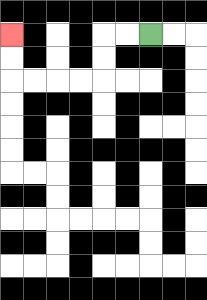{'start': '[6, 1]', 'end': '[0, 1]', 'path_directions': 'L,L,D,D,L,L,L,L,U,U', 'path_coordinates': '[[6, 1], [5, 1], [4, 1], [4, 2], [4, 3], [3, 3], [2, 3], [1, 3], [0, 3], [0, 2], [0, 1]]'}